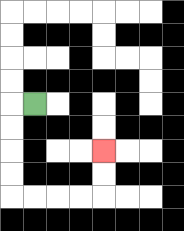{'start': '[1, 4]', 'end': '[4, 6]', 'path_directions': 'L,D,D,D,D,R,R,R,R,U,U', 'path_coordinates': '[[1, 4], [0, 4], [0, 5], [0, 6], [0, 7], [0, 8], [1, 8], [2, 8], [3, 8], [4, 8], [4, 7], [4, 6]]'}